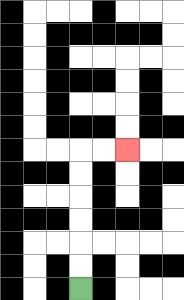{'start': '[3, 12]', 'end': '[5, 6]', 'path_directions': 'U,U,U,U,U,U,R,R', 'path_coordinates': '[[3, 12], [3, 11], [3, 10], [3, 9], [3, 8], [3, 7], [3, 6], [4, 6], [5, 6]]'}